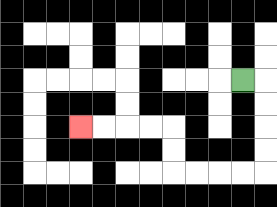{'start': '[10, 3]', 'end': '[3, 5]', 'path_directions': 'R,D,D,D,D,L,L,L,L,U,U,L,L,L,L', 'path_coordinates': '[[10, 3], [11, 3], [11, 4], [11, 5], [11, 6], [11, 7], [10, 7], [9, 7], [8, 7], [7, 7], [7, 6], [7, 5], [6, 5], [5, 5], [4, 5], [3, 5]]'}